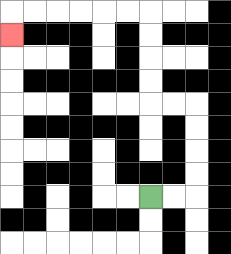{'start': '[6, 8]', 'end': '[0, 1]', 'path_directions': 'R,R,U,U,U,U,L,L,U,U,U,U,L,L,L,L,L,L,D', 'path_coordinates': '[[6, 8], [7, 8], [8, 8], [8, 7], [8, 6], [8, 5], [8, 4], [7, 4], [6, 4], [6, 3], [6, 2], [6, 1], [6, 0], [5, 0], [4, 0], [3, 0], [2, 0], [1, 0], [0, 0], [0, 1]]'}